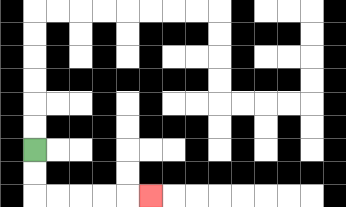{'start': '[1, 6]', 'end': '[6, 8]', 'path_directions': 'D,D,R,R,R,R,R', 'path_coordinates': '[[1, 6], [1, 7], [1, 8], [2, 8], [3, 8], [4, 8], [5, 8], [6, 8]]'}